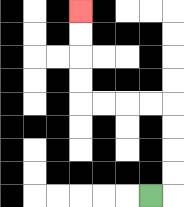{'start': '[6, 8]', 'end': '[3, 0]', 'path_directions': 'R,U,U,U,U,L,L,L,L,U,U,U,U', 'path_coordinates': '[[6, 8], [7, 8], [7, 7], [7, 6], [7, 5], [7, 4], [6, 4], [5, 4], [4, 4], [3, 4], [3, 3], [3, 2], [3, 1], [3, 0]]'}